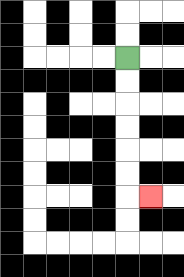{'start': '[5, 2]', 'end': '[6, 8]', 'path_directions': 'D,D,D,D,D,D,R', 'path_coordinates': '[[5, 2], [5, 3], [5, 4], [5, 5], [5, 6], [5, 7], [5, 8], [6, 8]]'}